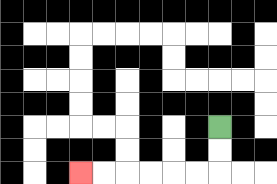{'start': '[9, 5]', 'end': '[3, 7]', 'path_directions': 'D,D,L,L,L,L,L,L', 'path_coordinates': '[[9, 5], [9, 6], [9, 7], [8, 7], [7, 7], [6, 7], [5, 7], [4, 7], [3, 7]]'}